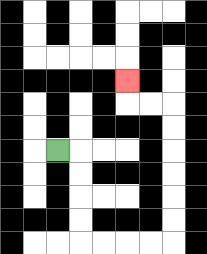{'start': '[2, 6]', 'end': '[5, 3]', 'path_directions': 'R,D,D,D,D,R,R,R,R,U,U,U,U,U,U,L,L,U', 'path_coordinates': '[[2, 6], [3, 6], [3, 7], [3, 8], [3, 9], [3, 10], [4, 10], [5, 10], [6, 10], [7, 10], [7, 9], [7, 8], [7, 7], [7, 6], [7, 5], [7, 4], [6, 4], [5, 4], [5, 3]]'}